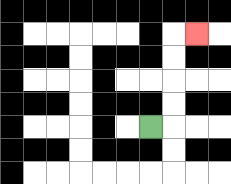{'start': '[6, 5]', 'end': '[8, 1]', 'path_directions': 'R,U,U,U,U,R', 'path_coordinates': '[[6, 5], [7, 5], [7, 4], [7, 3], [7, 2], [7, 1], [8, 1]]'}